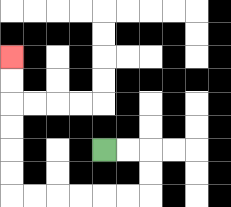{'start': '[4, 6]', 'end': '[0, 2]', 'path_directions': 'R,R,D,D,L,L,L,L,L,L,U,U,U,U,U,U', 'path_coordinates': '[[4, 6], [5, 6], [6, 6], [6, 7], [6, 8], [5, 8], [4, 8], [3, 8], [2, 8], [1, 8], [0, 8], [0, 7], [0, 6], [0, 5], [0, 4], [0, 3], [0, 2]]'}